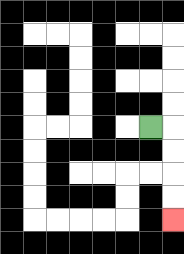{'start': '[6, 5]', 'end': '[7, 9]', 'path_directions': 'R,D,D,D,D', 'path_coordinates': '[[6, 5], [7, 5], [7, 6], [7, 7], [7, 8], [7, 9]]'}